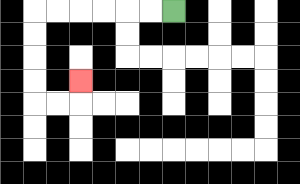{'start': '[7, 0]', 'end': '[3, 3]', 'path_directions': 'L,L,L,L,L,L,D,D,D,D,R,R,U', 'path_coordinates': '[[7, 0], [6, 0], [5, 0], [4, 0], [3, 0], [2, 0], [1, 0], [1, 1], [1, 2], [1, 3], [1, 4], [2, 4], [3, 4], [3, 3]]'}